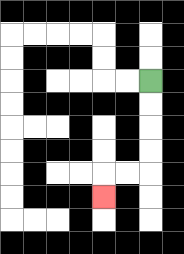{'start': '[6, 3]', 'end': '[4, 8]', 'path_directions': 'D,D,D,D,L,L,D', 'path_coordinates': '[[6, 3], [6, 4], [6, 5], [6, 6], [6, 7], [5, 7], [4, 7], [4, 8]]'}